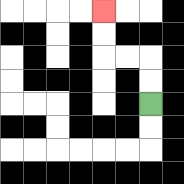{'start': '[6, 4]', 'end': '[4, 0]', 'path_directions': 'U,U,L,L,U,U', 'path_coordinates': '[[6, 4], [6, 3], [6, 2], [5, 2], [4, 2], [4, 1], [4, 0]]'}